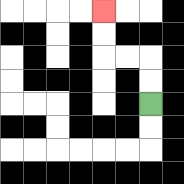{'start': '[6, 4]', 'end': '[4, 0]', 'path_directions': 'U,U,L,L,U,U', 'path_coordinates': '[[6, 4], [6, 3], [6, 2], [5, 2], [4, 2], [4, 1], [4, 0]]'}